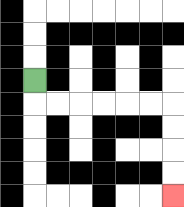{'start': '[1, 3]', 'end': '[7, 8]', 'path_directions': 'D,R,R,R,R,R,R,D,D,D,D', 'path_coordinates': '[[1, 3], [1, 4], [2, 4], [3, 4], [4, 4], [5, 4], [6, 4], [7, 4], [7, 5], [7, 6], [7, 7], [7, 8]]'}